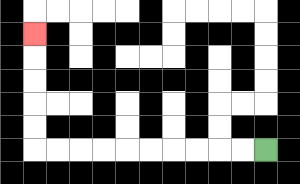{'start': '[11, 6]', 'end': '[1, 1]', 'path_directions': 'L,L,L,L,L,L,L,L,L,L,U,U,U,U,U', 'path_coordinates': '[[11, 6], [10, 6], [9, 6], [8, 6], [7, 6], [6, 6], [5, 6], [4, 6], [3, 6], [2, 6], [1, 6], [1, 5], [1, 4], [1, 3], [1, 2], [1, 1]]'}